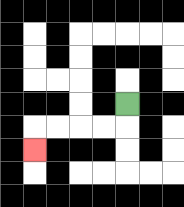{'start': '[5, 4]', 'end': '[1, 6]', 'path_directions': 'D,L,L,L,L,D', 'path_coordinates': '[[5, 4], [5, 5], [4, 5], [3, 5], [2, 5], [1, 5], [1, 6]]'}